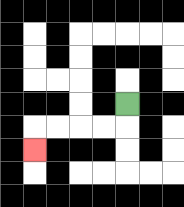{'start': '[5, 4]', 'end': '[1, 6]', 'path_directions': 'D,L,L,L,L,D', 'path_coordinates': '[[5, 4], [5, 5], [4, 5], [3, 5], [2, 5], [1, 5], [1, 6]]'}